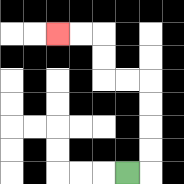{'start': '[5, 7]', 'end': '[2, 1]', 'path_directions': 'R,U,U,U,U,L,L,U,U,L,L', 'path_coordinates': '[[5, 7], [6, 7], [6, 6], [6, 5], [6, 4], [6, 3], [5, 3], [4, 3], [4, 2], [4, 1], [3, 1], [2, 1]]'}